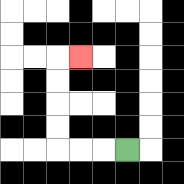{'start': '[5, 6]', 'end': '[3, 2]', 'path_directions': 'L,L,L,U,U,U,U,R', 'path_coordinates': '[[5, 6], [4, 6], [3, 6], [2, 6], [2, 5], [2, 4], [2, 3], [2, 2], [3, 2]]'}